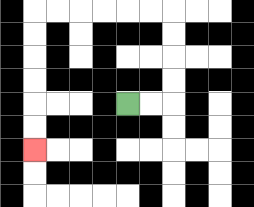{'start': '[5, 4]', 'end': '[1, 6]', 'path_directions': 'R,R,U,U,U,U,L,L,L,L,L,L,D,D,D,D,D,D', 'path_coordinates': '[[5, 4], [6, 4], [7, 4], [7, 3], [7, 2], [7, 1], [7, 0], [6, 0], [5, 0], [4, 0], [3, 0], [2, 0], [1, 0], [1, 1], [1, 2], [1, 3], [1, 4], [1, 5], [1, 6]]'}